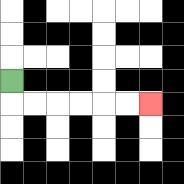{'start': '[0, 3]', 'end': '[6, 4]', 'path_directions': 'D,R,R,R,R,R,R', 'path_coordinates': '[[0, 3], [0, 4], [1, 4], [2, 4], [3, 4], [4, 4], [5, 4], [6, 4]]'}